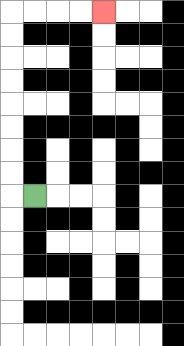{'start': '[1, 8]', 'end': '[4, 0]', 'path_directions': 'L,U,U,U,U,U,U,U,U,R,R,R,R', 'path_coordinates': '[[1, 8], [0, 8], [0, 7], [0, 6], [0, 5], [0, 4], [0, 3], [0, 2], [0, 1], [0, 0], [1, 0], [2, 0], [3, 0], [4, 0]]'}